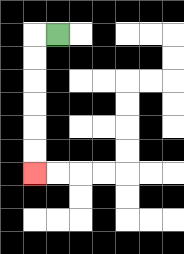{'start': '[2, 1]', 'end': '[1, 7]', 'path_directions': 'L,D,D,D,D,D,D', 'path_coordinates': '[[2, 1], [1, 1], [1, 2], [1, 3], [1, 4], [1, 5], [1, 6], [1, 7]]'}